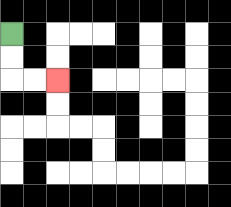{'start': '[0, 1]', 'end': '[2, 3]', 'path_directions': 'D,D,R,R', 'path_coordinates': '[[0, 1], [0, 2], [0, 3], [1, 3], [2, 3]]'}